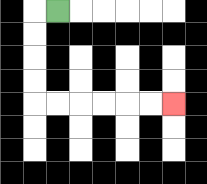{'start': '[2, 0]', 'end': '[7, 4]', 'path_directions': 'L,D,D,D,D,R,R,R,R,R,R', 'path_coordinates': '[[2, 0], [1, 0], [1, 1], [1, 2], [1, 3], [1, 4], [2, 4], [3, 4], [4, 4], [5, 4], [6, 4], [7, 4]]'}